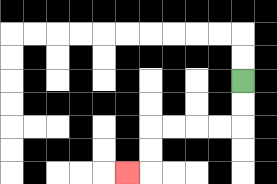{'start': '[10, 3]', 'end': '[5, 7]', 'path_directions': 'D,D,L,L,L,L,D,D,L', 'path_coordinates': '[[10, 3], [10, 4], [10, 5], [9, 5], [8, 5], [7, 5], [6, 5], [6, 6], [6, 7], [5, 7]]'}